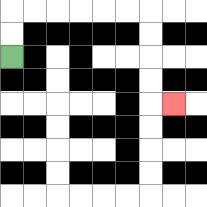{'start': '[0, 2]', 'end': '[7, 4]', 'path_directions': 'U,U,R,R,R,R,R,R,D,D,D,D,R', 'path_coordinates': '[[0, 2], [0, 1], [0, 0], [1, 0], [2, 0], [3, 0], [4, 0], [5, 0], [6, 0], [6, 1], [6, 2], [6, 3], [6, 4], [7, 4]]'}